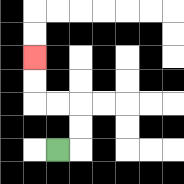{'start': '[2, 6]', 'end': '[1, 2]', 'path_directions': 'R,U,U,L,L,U,U', 'path_coordinates': '[[2, 6], [3, 6], [3, 5], [3, 4], [2, 4], [1, 4], [1, 3], [1, 2]]'}